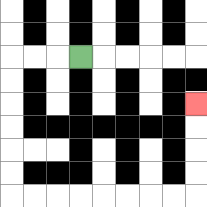{'start': '[3, 2]', 'end': '[8, 4]', 'path_directions': 'L,L,L,D,D,D,D,D,D,R,R,R,R,R,R,R,R,U,U,U,U', 'path_coordinates': '[[3, 2], [2, 2], [1, 2], [0, 2], [0, 3], [0, 4], [0, 5], [0, 6], [0, 7], [0, 8], [1, 8], [2, 8], [3, 8], [4, 8], [5, 8], [6, 8], [7, 8], [8, 8], [8, 7], [8, 6], [8, 5], [8, 4]]'}